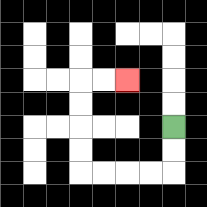{'start': '[7, 5]', 'end': '[5, 3]', 'path_directions': 'D,D,L,L,L,L,U,U,U,U,R,R', 'path_coordinates': '[[7, 5], [7, 6], [7, 7], [6, 7], [5, 7], [4, 7], [3, 7], [3, 6], [3, 5], [3, 4], [3, 3], [4, 3], [5, 3]]'}